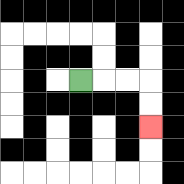{'start': '[3, 3]', 'end': '[6, 5]', 'path_directions': 'R,R,R,D,D', 'path_coordinates': '[[3, 3], [4, 3], [5, 3], [6, 3], [6, 4], [6, 5]]'}